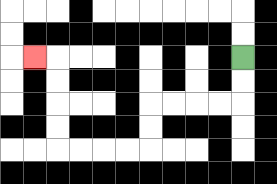{'start': '[10, 2]', 'end': '[1, 2]', 'path_directions': 'D,D,L,L,L,L,D,D,L,L,L,L,U,U,U,U,L', 'path_coordinates': '[[10, 2], [10, 3], [10, 4], [9, 4], [8, 4], [7, 4], [6, 4], [6, 5], [6, 6], [5, 6], [4, 6], [3, 6], [2, 6], [2, 5], [2, 4], [2, 3], [2, 2], [1, 2]]'}